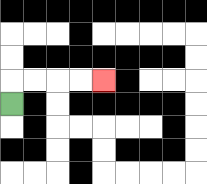{'start': '[0, 4]', 'end': '[4, 3]', 'path_directions': 'U,R,R,R,R', 'path_coordinates': '[[0, 4], [0, 3], [1, 3], [2, 3], [3, 3], [4, 3]]'}